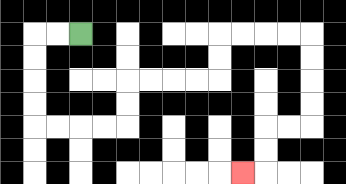{'start': '[3, 1]', 'end': '[10, 7]', 'path_directions': 'L,L,D,D,D,D,R,R,R,R,U,U,R,R,R,R,U,U,R,R,R,R,D,D,D,D,L,L,D,D,L', 'path_coordinates': '[[3, 1], [2, 1], [1, 1], [1, 2], [1, 3], [1, 4], [1, 5], [2, 5], [3, 5], [4, 5], [5, 5], [5, 4], [5, 3], [6, 3], [7, 3], [8, 3], [9, 3], [9, 2], [9, 1], [10, 1], [11, 1], [12, 1], [13, 1], [13, 2], [13, 3], [13, 4], [13, 5], [12, 5], [11, 5], [11, 6], [11, 7], [10, 7]]'}